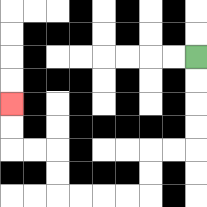{'start': '[8, 2]', 'end': '[0, 4]', 'path_directions': 'D,D,D,D,L,L,D,D,L,L,L,L,U,U,L,L,U,U', 'path_coordinates': '[[8, 2], [8, 3], [8, 4], [8, 5], [8, 6], [7, 6], [6, 6], [6, 7], [6, 8], [5, 8], [4, 8], [3, 8], [2, 8], [2, 7], [2, 6], [1, 6], [0, 6], [0, 5], [0, 4]]'}